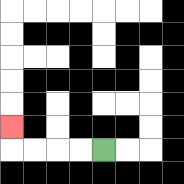{'start': '[4, 6]', 'end': '[0, 5]', 'path_directions': 'L,L,L,L,U', 'path_coordinates': '[[4, 6], [3, 6], [2, 6], [1, 6], [0, 6], [0, 5]]'}